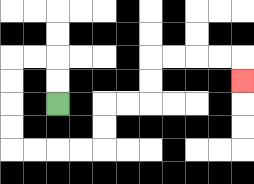{'start': '[2, 4]', 'end': '[10, 3]', 'path_directions': 'U,U,L,L,D,D,D,D,R,R,R,R,U,U,R,R,U,U,R,R,R,R,D', 'path_coordinates': '[[2, 4], [2, 3], [2, 2], [1, 2], [0, 2], [0, 3], [0, 4], [0, 5], [0, 6], [1, 6], [2, 6], [3, 6], [4, 6], [4, 5], [4, 4], [5, 4], [6, 4], [6, 3], [6, 2], [7, 2], [8, 2], [9, 2], [10, 2], [10, 3]]'}